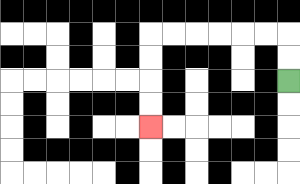{'start': '[12, 3]', 'end': '[6, 5]', 'path_directions': 'U,U,L,L,L,L,L,L,D,D,D,D', 'path_coordinates': '[[12, 3], [12, 2], [12, 1], [11, 1], [10, 1], [9, 1], [8, 1], [7, 1], [6, 1], [6, 2], [6, 3], [6, 4], [6, 5]]'}